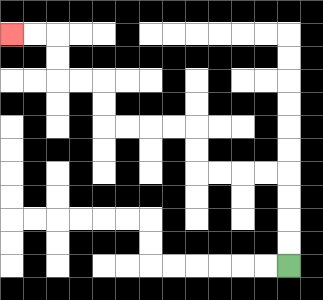{'start': '[12, 11]', 'end': '[0, 1]', 'path_directions': 'U,U,U,U,L,L,L,L,U,U,L,L,L,L,U,U,L,L,U,U,L,L', 'path_coordinates': '[[12, 11], [12, 10], [12, 9], [12, 8], [12, 7], [11, 7], [10, 7], [9, 7], [8, 7], [8, 6], [8, 5], [7, 5], [6, 5], [5, 5], [4, 5], [4, 4], [4, 3], [3, 3], [2, 3], [2, 2], [2, 1], [1, 1], [0, 1]]'}